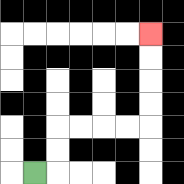{'start': '[1, 7]', 'end': '[6, 1]', 'path_directions': 'R,U,U,R,R,R,R,U,U,U,U', 'path_coordinates': '[[1, 7], [2, 7], [2, 6], [2, 5], [3, 5], [4, 5], [5, 5], [6, 5], [6, 4], [6, 3], [6, 2], [6, 1]]'}